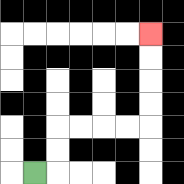{'start': '[1, 7]', 'end': '[6, 1]', 'path_directions': 'R,U,U,R,R,R,R,U,U,U,U', 'path_coordinates': '[[1, 7], [2, 7], [2, 6], [2, 5], [3, 5], [4, 5], [5, 5], [6, 5], [6, 4], [6, 3], [6, 2], [6, 1]]'}